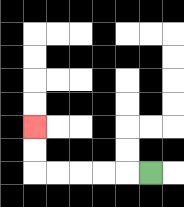{'start': '[6, 7]', 'end': '[1, 5]', 'path_directions': 'L,L,L,L,L,U,U', 'path_coordinates': '[[6, 7], [5, 7], [4, 7], [3, 7], [2, 7], [1, 7], [1, 6], [1, 5]]'}